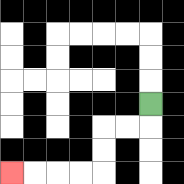{'start': '[6, 4]', 'end': '[0, 7]', 'path_directions': 'D,L,L,D,D,L,L,L,L', 'path_coordinates': '[[6, 4], [6, 5], [5, 5], [4, 5], [4, 6], [4, 7], [3, 7], [2, 7], [1, 7], [0, 7]]'}